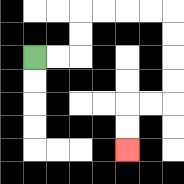{'start': '[1, 2]', 'end': '[5, 6]', 'path_directions': 'R,R,U,U,R,R,R,R,D,D,D,D,L,L,D,D', 'path_coordinates': '[[1, 2], [2, 2], [3, 2], [3, 1], [3, 0], [4, 0], [5, 0], [6, 0], [7, 0], [7, 1], [7, 2], [7, 3], [7, 4], [6, 4], [5, 4], [5, 5], [5, 6]]'}